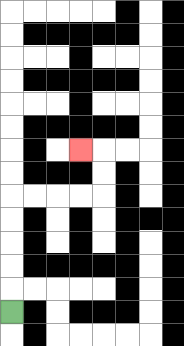{'start': '[0, 13]', 'end': '[3, 6]', 'path_directions': 'U,U,U,U,U,R,R,R,R,U,U,L', 'path_coordinates': '[[0, 13], [0, 12], [0, 11], [0, 10], [0, 9], [0, 8], [1, 8], [2, 8], [3, 8], [4, 8], [4, 7], [4, 6], [3, 6]]'}